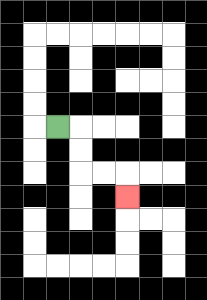{'start': '[2, 5]', 'end': '[5, 8]', 'path_directions': 'R,D,D,R,R,D', 'path_coordinates': '[[2, 5], [3, 5], [3, 6], [3, 7], [4, 7], [5, 7], [5, 8]]'}